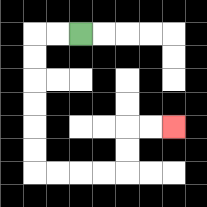{'start': '[3, 1]', 'end': '[7, 5]', 'path_directions': 'L,L,D,D,D,D,D,D,R,R,R,R,U,U,R,R', 'path_coordinates': '[[3, 1], [2, 1], [1, 1], [1, 2], [1, 3], [1, 4], [1, 5], [1, 6], [1, 7], [2, 7], [3, 7], [4, 7], [5, 7], [5, 6], [5, 5], [6, 5], [7, 5]]'}